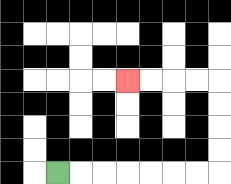{'start': '[2, 7]', 'end': '[5, 3]', 'path_directions': 'R,R,R,R,R,R,R,U,U,U,U,L,L,L,L', 'path_coordinates': '[[2, 7], [3, 7], [4, 7], [5, 7], [6, 7], [7, 7], [8, 7], [9, 7], [9, 6], [9, 5], [9, 4], [9, 3], [8, 3], [7, 3], [6, 3], [5, 3]]'}